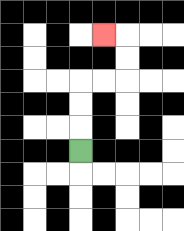{'start': '[3, 6]', 'end': '[4, 1]', 'path_directions': 'U,U,U,R,R,U,U,L', 'path_coordinates': '[[3, 6], [3, 5], [3, 4], [3, 3], [4, 3], [5, 3], [5, 2], [5, 1], [4, 1]]'}